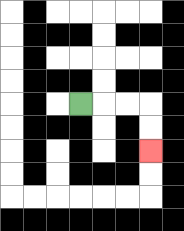{'start': '[3, 4]', 'end': '[6, 6]', 'path_directions': 'R,R,R,D,D', 'path_coordinates': '[[3, 4], [4, 4], [5, 4], [6, 4], [6, 5], [6, 6]]'}